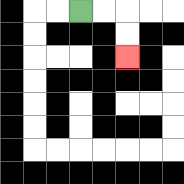{'start': '[3, 0]', 'end': '[5, 2]', 'path_directions': 'R,R,D,D', 'path_coordinates': '[[3, 0], [4, 0], [5, 0], [5, 1], [5, 2]]'}